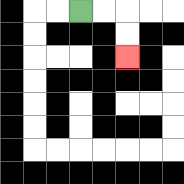{'start': '[3, 0]', 'end': '[5, 2]', 'path_directions': 'R,R,D,D', 'path_coordinates': '[[3, 0], [4, 0], [5, 0], [5, 1], [5, 2]]'}